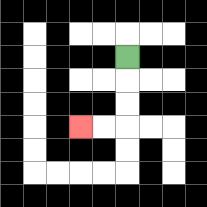{'start': '[5, 2]', 'end': '[3, 5]', 'path_directions': 'D,D,D,L,L', 'path_coordinates': '[[5, 2], [5, 3], [5, 4], [5, 5], [4, 5], [3, 5]]'}